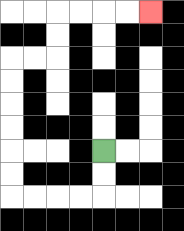{'start': '[4, 6]', 'end': '[6, 0]', 'path_directions': 'D,D,L,L,L,L,U,U,U,U,U,U,R,R,U,U,R,R,R,R', 'path_coordinates': '[[4, 6], [4, 7], [4, 8], [3, 8], [2, 8], [1, 8], [0, 8], [0, 7], [0, 6], [0, 5], [0, 4], [0, 3], [0, 2], [1, 2], [2, 2], [2, 1], [2, 0], [3, 0], [4, 0], [5, 0], [6, 0]]'}